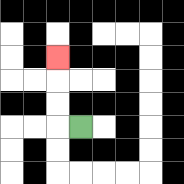{'start': '[3, 5]', 'end': '[2, 2]', 'path_directions': 'L,U,U,U', 'path_coordinates': '[[3, 5], [2, 5], [2, 4], [2, 3], [2, 2]]'}